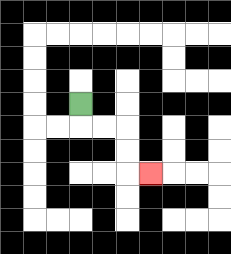{'start': '[3, 4]', 'end': '[6, 7]', 'path_directions': 'D,R,R,D,D,R', 'path_coordinates': '[[3, 4], [3, 5], [4, 5], [5, 5], [5, 6], [5, 7], [6, 7]]'}